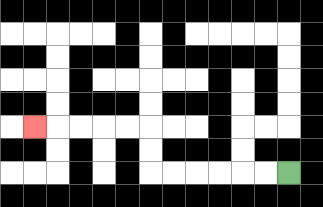{'start': '[12, 7]', 'end': '[1, 5]', 'path_directions': 'L,L,L,L,L,L,U,U,L,L,L,L,L', 'path_coordinates': '[[12, 7], [11, 7], [10, 7], [9, 7], [8, 7], [7, 7], [6, 7], [6, 6], [6, 5], [5, 5], [4, 5], [3, 5], [2, 5], [1, 5]]'}